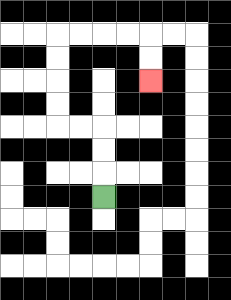{'start': '[4, 8]', 'end': '[6, 3]', 'path_directions': 'U,U,U,L,L,U,U,U,U,R,R,R,R,D,D', 'path_coordinates': '[[4, 8], [4, 7], [4, 6], [4, 5], [3, 5], [2, 5], [2, 4], [2, 3], [2, 2], [2, 1], [3, 1], [4, 1], [5, 1], [6, 1], [6, 2], [6, 3]]'}